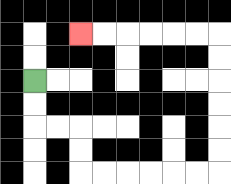{'start': '[1, 3]', 'end': '[3, 1]', 'path_directions': 'D,D,R,R,D,D,R,R,R,R,R,R,U,U,U,U,U,U,L,L,L,L,L,L', 'path_coordinates': '[[1, 3], [1, 4], [1, 5], [2, 5], [3, 5], [3, 6], [3, 7], [4, 7], [5, 7], [6, 7], [7, 7], [8, 7], [9, 7], [9, 6], [9, 5], [9, 4], [9, 3], [9, 2], [9, 1], [8, 1], [7, 1], [6, 1], [5, 1], [4, 1], [3, 1]]'}